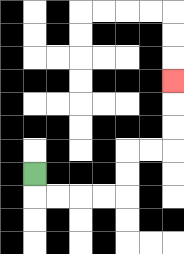{'start': '[1, 7]', 'end': '[7, 3]', 'path_directions': 'D,R,R,R,R,U,U,R,R,U,U,U', 'path_coordinates': '[[1, 7], [1, 8], [2, 8], [3, 8], [4, 8], [5, 8], [5, 7], [5, 6], [6, 6], [7, 6], [7, 5], [7, 4], [7, 3]]'}